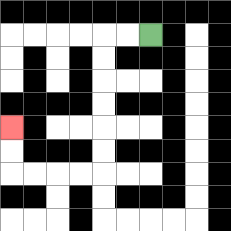{'start': '[6, 1]', 'end': '[0, 5]', 'path_directions': 'L,L,D,D,D,D,D,D,L,L,L,L,U,U', 'path_coordinates': '[[6, 1], [5, 1], [4, 1], [4, 2], [4, 3], [4, 4], [4, 5], [4, 6], [4, 7], [3, 7], [2, 7], [1, 7], [0, 7], [0, 6], [0, 5]]'}